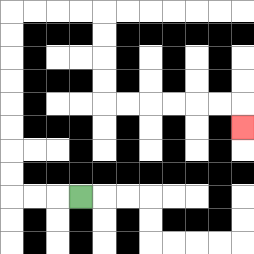{'start': '[3, 8]', 'end': '[10, 5]', 'path_directions': 'L,L,L,U,U,U,U,U,U,U,U,R,R,R,R,D,D,D,D,R,R,R,R,R,R,D', 'path_coordinates': '[[3, 8], [2, 8], [1, 8], [0, 8], [0, 7], [0, 6], [0, 5], [0, 4], [0, 3], [0, 2], [0, 1], [0, 0], [1, 0], [2, 0], [3, 0], [4, 0], [4, 1], [4, 2], [4, 3], [4, 4], [5, 4], [6, 4], [7, 4], [8, 4], [9, 4], [10, 4], [10, 5]]'}